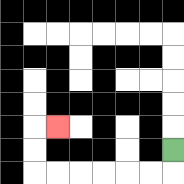{'start': '[7, 6]', 'end': '[2, 5]', 'path_directions': 'D,L,L,L,L,L,L,U,U,R', 'path_coordinates': '[[7, 6], [7, 7], [6, 7], [5, 7], [4, 7], [3, 7], [2, 7], [1, 7], [1, 6], [1, 5], [2, 5]]'}